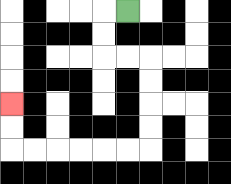{'start': '[5, 0]', 'end': '[0, 4]', 'path_directions': 'L,D,D,R,R,D,D,D,D,L,L,L,L,L,L,U,U', 'path_coordinates': '[[5, 0], [4, 0], [4, 1], [4, 2], [5, 2], [6, 2], [6, 3], [6, 4], [6, 5], [6, 6], [5, 6], [4, 6], [3, 6], [2, 6], [1, 6], [0, 6], [0, 5], [0, 4]]'}